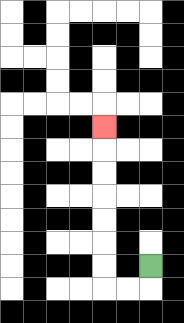{'start': '[6, 11]', 'end': '[4, 5]', 'path_directions': 'D,L,L,U,U,U,U,U,U,U', 'path_coordinates': '[[6, 11], [6, 12], [5, 12], [4, 12], [4, 11], [4, 10], [4, 9], [4, 8], [4, 7], [4, 6], [4, 5]]'}